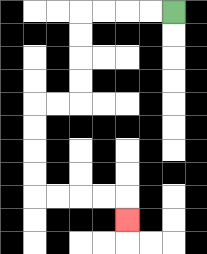{'start': '[7, 0]', 'end': '[5, 9]', 'path_directions': 'L,L,L,L,D,D,D,D,L,L,D,D,D,D,R,R,R,R,D', 'path_coordinates': '[[7, 0], [6, 0], [5, 0], [4, 0], [3, 0], [3, 1], [3, 2], [3, 3], [3, 4], [2, 4], [1, 4], [1, 5], [1, 6], [1, 7], [1, 8], [2, 8], [3, 8], [4, 8], [5, 8], [5, 9]]'}